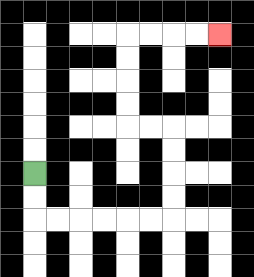{'start': '[1, 7]', 'end': '[9, 1]', 'path_directions': 'D,D,R,R,R,R,R,R,U,U,U,U,L,L,U,U,U,U,R,R,R,R', 'path_coordinates': '[[1, 7], [1, 8], [1, 9], [2, 9], [3, 9], [4, 9], [5, 9], [6, 9], [7, 9], [7, 8], [7, 7], [7, 6], [7, 5], [6, 5], [5, 5], [5, 4], [5, 3], [5, 2], [5, 1], [6, 1], [7, 1], [8, 1], [9, 1]]'}